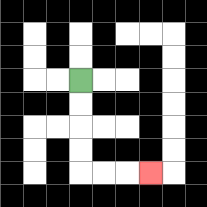{'start': '[3, 3]', 'end': '[6, 7]', 'path_directions': 'D,D,D,D,R,R,R', 'path_coordinates': '[[3, 3], [3, 4], [3, 5], [3, 6], [3, 7], [4, 7], [5, 7], [6, 7]]'}